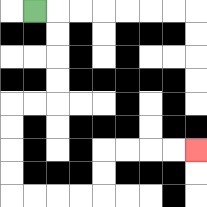{'start': '[1, 0]', 'end': '[8, 6]', 'path_directions': 'R,D,D,D,D,L,L,D,D,D,D,R,R,R,R,U,U,R,R,R,R', 'path_coordinates': '[[1, 0], [2, 0], [2, 1], [2, 2], [2, 3], [2, 4], [1, 4], [0, 4], [0, 5], [0, 6], [0, 7], [0, 8], [1, 8], [2, 8], [3, 8], [4, 8], [4, 7], [4, 6], [5, 6], [6, 6], [7, 6], [8, 6]]'}